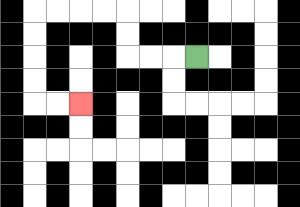{'start': '[8, 2]', 'end': '[3, 4]', 'path_directions': 'L,L,L,U,U,L,L,L,L,D,D,D,D,R,R', 'path_coordinates': '[[8, 2], [7, 2], [6, 2], [5, 2], [5, 1], [5, 0], [4, 0], [3, 0], [2, 0], [1, 0], [1, 1], [1, 2], [1, 3], [1, 4], [2, 4], [3, 4]]'}